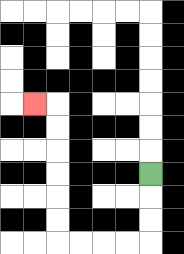{'start': '[6, 7]', 'end': '[1, 4]', 'path_directions': 'D,D,D,L,L,L,L,U,U,U,U,U,U,L', 'path_coordinates': '[[6, 7], [6, 8], [6, 9], [6, 10], [5, 10], [4, 10], [3, 10], [2, 10], [2, 9], [2, 8], [2, 7], [2, 6], [2, 5], [2, 4], [1, 4]]'}